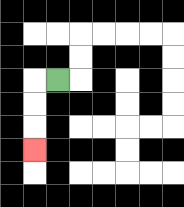{'start': '[2, 3]', 'end': '[1, 6]', 'path_directions': 'L,D,D,D', 'path_coordinates': '[[2, 3], [1, 3], [1, 4], [1, 5], [1, 6]]'}